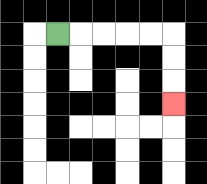{'start': '[2, 1]', 'end': '[7, 4]', 'path_directions': 'R,R,R,R,R,D,D,D', 'path_coordinates': '[[2, 1], [3, 1], [4, 1], [5, 1], [6, 1], [7, 1], [7, 2], [7, 3], [7, 4]]'}